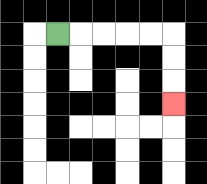{'start': '[2, 1]', 'end': '[7, 4]', 'path_directions': 'R,R,R,R,R,D,D,D', 'path_coordinates': '[[2, 1], [3, 1], [4, 1], [5, 1], [6, 1], [7, 1], [7, 2], [7, 3], [7, 4]]'}